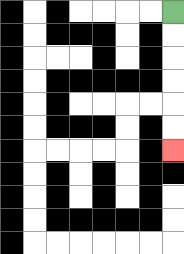{'start': '[7, 0]', 'end': '[7, 6]', 'path_directions': 'D,D,D,D,D,D', 'path_coordinates': '[[7, 0], [7, 1], [7, 2], [7, 3], [7, 4], [7, 5], [7, 6]]'}